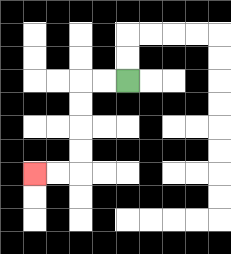{'start': '[5, 3]', 'end': '[1, 7]', 'path_directions': 'L,L,D,D,D,D,L,L', 'path_coordinates': '[[5, 3], [4, 3], [3, 3], [3, 4], [3, 5], [3, 6], [3, 7], [2, 7], [1, 7]]'}